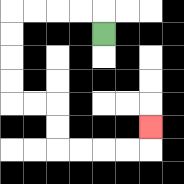{'start': '[4, 1]', 'end': '[6, 5]', 'path_directions': 'U,L,L,L,L,D,D,D,D,R,R,D,D,R,R,R,R,U', 'path_coordinates': '[[4, 1], [4, 0], [3, 0], [2, 0], [1, 0], [0, 0], [0, 1], [0, 2], [0, 3], [0, 4], [1, 4], [2, 4], [2, 5], [2, 6], [3, 6], [4, 6], [5, 6], [6, 6], [6, 5]]'}